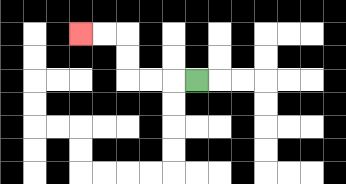{'start': '[8, 3]', 'end': '[3, 1]', 'path_directions': 'L,L,L,U,U,L,L', 'path_coordinates': '[[8, 3], [7, 3], [6, 3], [5, 3], [5, 2], [5, 1], [4, 1], [3, 1]]'}